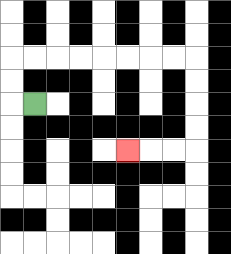{'start': '[1, 4]', 'end': '[5, 6]', 'path_directions': 'L,U,U,R,R,R,R,R,R,R,R,D,D,D,D,L,L,L', 'path_coordinates': '[[1, 4], [0, 4], [0, 3], [0, 2], [1, 2], [2, 2], [3, 2], [4, 2], [5, 2], [6, 2], [7, 2], [8, 2], [8, 3], [8, 4], [8, 5], [8, 6], [7, 6], [6, 6], [5, 6]]'}